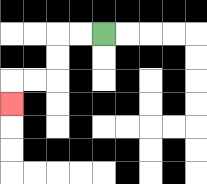{'start': '[4, 1]', 'end': '[0, 4]', 'path_directions': 'L,L,D,D,L,L,D', 'path_coordinates': '[[4, 1], [3, 1], [2, 1], [2, 2], [2, 3], [1, 3], [0, 3], [0, 4]]'}